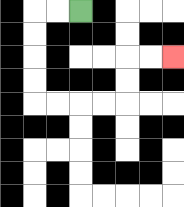{'start': '[3, 0]', 'end': '[7, 2]', 'path_directions': 'L,L,D,D,D,D,R,R,R,R,U,U,R,R', 'path_coordinates': '[[3, 0], [2, 0], [1, 0], [1, 1], [1, 2], [1, 3], [1, 4], [2, 4], [3, 4], [4, 4], [5, 4], [5, 3], [5, 2], [6, 2], [7, 2]]'}